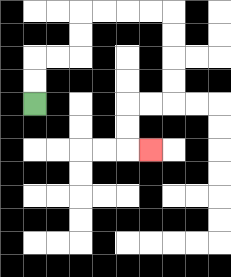{'start': '[1, 4]', 'end': '[6, 6]', 'path_directions': 'U,U,R,R,U,U,R,R,R,R,D,D,D,D,L,L,D,D,R', 'path_coordinates': '[[1, 4], [1, 3], [1, 2], [2, 2], [3, 2], [3, 1], [3, 0], [4, 0], [5, 0], [6, 0], [7, 0], [7, 1], [7, 2], [7, 3], [7, 4], [6, 4], [5, 4], [5, 5], [5, 6], [6, 6]]'}